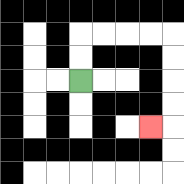{'start': '[3, 3]', 'end': '[6, 5]', 'path_directions': 'U,U,R,R,R,R,D,D,D,D,L', 'path_coordinates': '[[3, 3], [3, 2], [3, 1], [4, 1], [5, 1], [6, 1], [7, 1], [7, 2], [7, 3], [7, 4], [7, 5], [6, 5]]'}